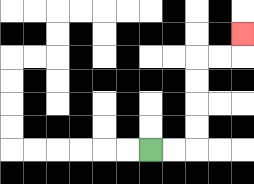{'start': '[6, 6]', 'end': '[10, 1]', 'path_directions': 'R,R,U,U,U,U,R,R,U', 'path_coordinates': '[[6, 6], [7, 6], [8, 6], [8, 5], [8, 4], [8, 3], [8, 2], [9, 2], [10, 2], [10, 1]]'}